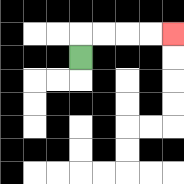{'start': '[3, 2]', 'end': '[7, 1]', 'path_directions': 'U,R,R,R,R', 'path_coordinates': '[[3, 2], [3, 1], [4, 1], [5, 1], [6, 1], [7, 1]]'}